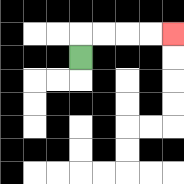{'start': '[3, 2]', 'end': '[7, 1]', 'path_directions': 'U,R,R,R,R', 'path_coordinates': '[[3, 2], [3, 1], [4, 1], [5, 1], [6, 1], [7, 1]]'}